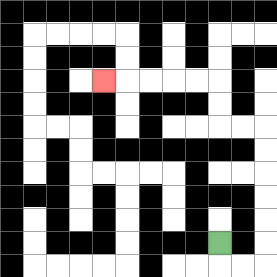{'start': '[9, 10]', 'end': '[4, 3]', 'path_directions': 'D,R,R,U,U,U,U,U,U,L,L,U,U,L,L,L,L,L', 'path_coordinates': '[[9, 10], [9, 11], [10, 11], [11, 11], [11, 10], [11, 9], [11, 8], [11, 7], [11, 6], [11, 5], [10, 5], [9, 5], [9, 4], [9, 3], [8, 3], [7, 3], [6, 3], [5, 3], [4, 3]]'}